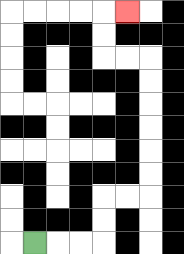{'start': '[1, 10]', 'end': '[5, 0]', 'path_directions': 'R,R,R,U,U,R,R,U,U,U,U,U,U,L,L,U,U,R', 'path_coordinates': '[[1, 10], [2, 10], [3, 10], [4, 10], [4, 9], [4, 8], [5, 8], [6, 8], [6, 7], [6, 6], [6, 5], [6, 4], [6, 3], [6, 2], [5, 2], [4, 2], [4, 1], [4, 0], [5, 0]]'}